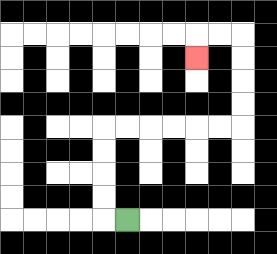{'start': '[5, 9]', 'end': '[8, 2]', 'path_directions': 'L,U,U,U,U,R,R,R,R,R,R,U,U,U,U,L,L,D', 'path_coordinates': '[[5, 9], [4, 9], [4, 8], [4, 7], [4, 6], [4, 5], [5, 5], [6, 5], [7, 5], [8, 5], [9, 5], [10, 5], [10, 4], [10, 3], [10, 2], [10, 1], [9, 1], [8, 1], [8, 2]]'}